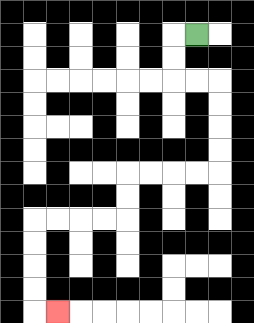{'start': '[8, 1]', 'end': '[2, 13]', 'path_directions': 'L,D,D,R,R,D,D,D,D,L,L,L,L,D,D,L,L,L,L,D,D,D,D,R', 'path_coordinates': '[[8, 1], [7, 1], [7, 2], [7, 3], [8, 3], [9, 3], [9, 4], [9, 5], [9, 6], [9, 7], [8, 7], [7, 7], [6, 7], [5, 7], [5, 8], [5, 9], [4, 9], [3, 9], [2, 9], [1, 9], [1, 10], [1, 11], [1, 12], [1, 13], [2, 13]]'}